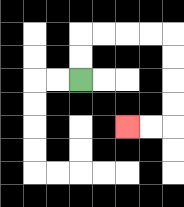{'start': '[3, 3]', 'end': '[5, 5]', 'path_directions': 'U,U,R,R,R,R,D,D,D,D,L,L', 'path_coordinates': '[[3, 3], [3, 2], [3, 1], [4, 1], [5, 1], [6, 1], [7, 1], [7, 2], [7, 3], [7, 4], [7, 5], [6, 5], [5, 5]]'}